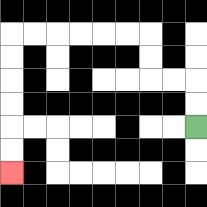{'start': '[8, 5]', 'end': '[0, 7]', 'path_directions': 'U,U,L,L,U,U,L,L,L,L,L,L,D,D,D,D,D,D', 'path_coordinates': '[[8, 5], [8, 4], [8, 3], [7, 3], [6, 3], [6, 2], [6, 1], [5, 1], [4, 1], [3, 1], [2, 1], [1, 1], [0, 1], [0, 2], [0, 3], [0, 4], [0, 5], [0, 6], [0, 7]]'}